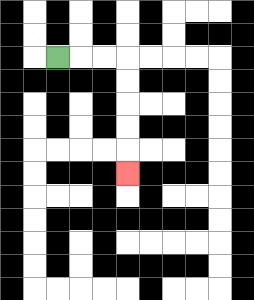{'start': '[2, 2]', 'end': '[5, 7]', 'path_directions': 'R,R,R,D,D,D,D,D', 'path_coordinates': '[[2, 2], [3, 2], [4, 2], [5, 2], [5, 3], [5, 4], [5, 5], [5, 6], [5, 7]]'}